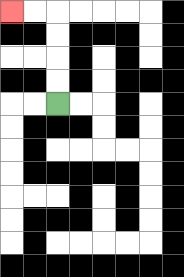{'start': '[2, 4]', 'end': '[0, 0]', 'path_directions': 'U,U,U,U,L,L', 'path_coordinates': '[[2, 4], [2, 3], [2, 2], [2, 1], [2, 0], [1, 0], [0, 0]]'}